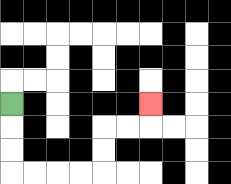{'start': '[0, 4]', 'end': '[6, 4]', 'path_directions': 'D,D,D,R,R,R,R,U,U,R,R,U', 'path_coordinates': '[[0, 4], [0, 5], [0, 6], [0, 7], [1, 7], [2, 7], [3, 7], [4, 7], [4, 6], [4, 5], [5, 5], [6, 5], [6, 4]]'}